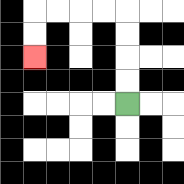{'start': '[5, 4]', 'end': '[1, 2]', 'path_directions': 'U,U,U,U,L,L,L,L,D,D', 'path_coordinates': '[[5, 4], [5, 3], [5, 2], [5, 1], [5, 0], [4, 0], [3, 0], [2, 0], [1, 0], [1, 1], [1, 2]]'}